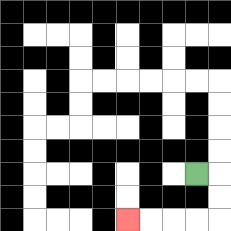{'start': '[8, 7]', 'end': '[5, 9]', 'path_directions': 'R,D,D,L,L,L,L', 'path_coordinates': '[[8, 7], [9, 7], [9, 8], [9, 9], [8, 9], [7, 9], [6, 9], [5, 9]]'}